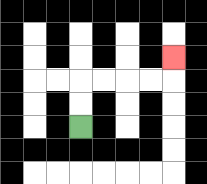{'start': '[3, 5]', 'end': '[7, 2]', 'path_directions': 'U,U,R,R,R,R,U', 'path_coordinates': '[[3, 5], [3, 4], [3, 3], [4, 3], [5, 3], [6, 3], [7, 3], [7, 2]]'}